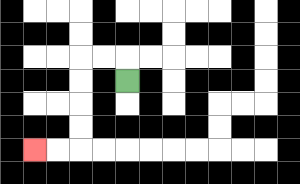{'start': '[5, 3]', 'end': '[1, 6]', 'path_directions': 'U,L,L,D,D,D,D,L,L', 'path_coordinates': '[[5, 3], [5, 2], [4, 2], [3, 2], [3, 3], [3, 4], [3, 5], [3, 6], [2, 6], [1, 6]]'}